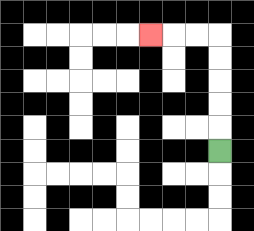{'start': '[9, 6]', 'end': '[6, 1]', 'path_directions': 'U,U,U,U,U,L,L,L', 'path_coordinates': '[[9, 6], [9, 5], [9, 4], [9, 3], [9, 2], [9, 1], [8, 1], [7, 1], [6, 1]]'}